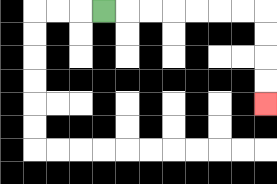{'start': '[4, 0]', 'end': '[11, 4]', 'path_directions': 'R,R,R,R,R,R,R,D,D,D,D', 'path_coordinates': '[[4, 0], [5, 0], [6, 0], [7, 0], [8, 0], [9, 0], [10, 0], [11, 0], [11, 1], [11, 2], [11, 3], [11, 4]]'}